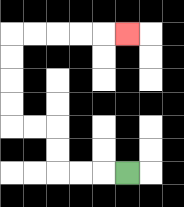{'start': '[5, 7]', 'end': '[5, 1]', 'path_directions': 'L,L,L,U,U,L,L,U,U,U,U,R,R,R,R,R', 'path_coordinates': '[[5, 7], [4, 7], [3, 7], [2, 7], [2, 6], [2, 5], [1, 5], [0, 5], [0, 4], [0, 3], [0, 2], [0, 1], [1, 1], [2, 1], [3, 1], [4, 1], [5, 1]]'}